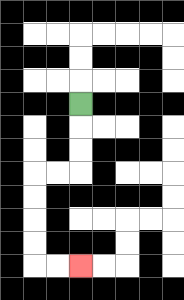{'start': '[3, 4]', 'end': '[3, 11]', 'path_directions': 'D,D,D,L,L,D,D,D,D,R,R', 'path_coordinates': '[[3, 4], [3, 5], [3, 6], [3, 7], [2, 7], [1, 7], [1, 8], [1, 9], [1, 10], [1, 11], [2, 11], [3, 11]]'}